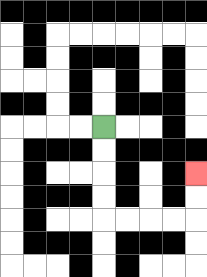{'start': '[4, 5]', 'end': '[8, 7]', 'path_directions': 'D,D,D,D,R,R,R,R,U,U', 'path_coordinates': '[[4, 5], [4, 6], [4, 7], [4, 8], [4, 9], [5, 9], [6, 9], [7, 9], [8, 9], [8, 8], [8, 7]]'}